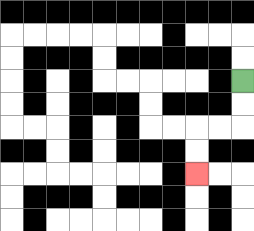{'start': '[10, 3]', 'end': '[8, 7]', 'path_directions': 'D,D,L,L,D,D', 'path_coordinates': '[[10, 3], [10, 4], [10, 5], [9, 5], [8, 5], [8, 6], [8, 7]]'}